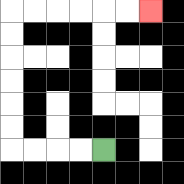{'start': '[4, 6]', 'end': '[6, 0]', 'path_directions': 'L,L,L,L,U,U,U,U,U,U,R,R,R,R,R,R', 'path_coordinates': '[[4, 6], [3, 6], [2, 6], [1, 6], [0, 6], [0, 5], [0, 4], [0, 3], [0, 2], [0, 1], [0, 0], [1, 0], [2, 0], [3, 0], [4, 0], [5, 0], [6, 0]]'}